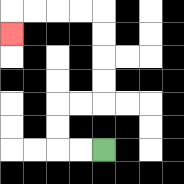{'start': '[4, 6]', 'end': '[0, 1]', 'path_directions': 'L,L,U,U,R,R,U,U,U,U,L,L,L,L,D', 'path_coordinates': '[[4, 6], [3, 6], [2, 6], [2, 5], [2, 4], [3, 4], [4, 4], [4, 3], [4, 2], [4, 1], [4, 0], [3, 0], [2, 0], [1, 0], [0, 0], [0, 1]]'}